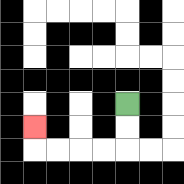{'start': '[5, 4]', 'end': '[1, 5]', 'path_directions': 'D,D,L,L,L,L,U', 'path_coordinates': '[[5, 4], [5, 5], [5, 6], [4, 6], [3, 6], [2, 6], [1, 6], [1, 5]]'}